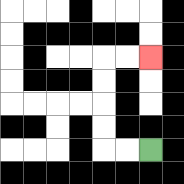{'start': '[6, 6]', 'end': '[6, 2]', 'path_directions': 'L,L,U,U,U,U,R,R', 'path_coordinates': '[[6, 6], [5, 6], [4, 6], [4, 5], [4, 4], [4, 3], [4, 2], [5, 2], [6, 2]]'}